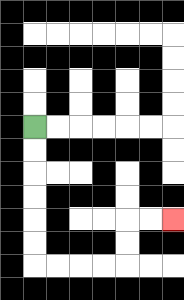{'start': '[1, 5]', 'end': '[7, 9]', 'path_directions': 'D,D,D,D,D,D,R,R,R,R,U,U,R,R', 'path_coordinates': '[[1, 5], [1, 6], [1, 7], [1, 8], [1, 9], [1, 10], [1, 11], [2, 11], [3, 11], [4, 11], [5, 11], [5, 10], [5, 9], [6, 9], [7, 9]]'}